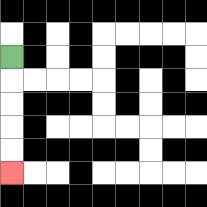{'start': '[0, 2]', 'end': '[0, 7]', 'path_directions': 'D,D,D,D,D', 'path_coordinates': '[[0, 2], [0, 3], [0, 4], [0, 5], [0, 6], [0, 7]]'}